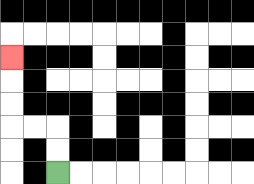{'start': '[2, 7]', 'end': '[0, 2]', 'path_directions': 'U,U,L,L,U,U,U', 'path_coordinates': '[[2, 7], [2, 6], [2, 5], [1, 5], [0, 5], [0, 4], [0, 3], [0, 2]]'}